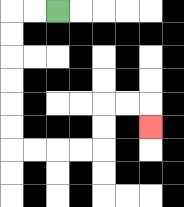{'start': '[2, 0]', 'end': '[6, 5]', 'path_directions': 'L,L,D,D,D,D,D,D,R,R,R,R,U,U,R,R,D', 'path_coordinates': '[[2, 0], [1, 0], [0, 0], [0, 1], [0, 2], [0, 3], [0, 4], [0, 5], [0, 6], [1, 6], [2, 6], [3, 6], [4, 6], [4, 5], [4, 4], [5, 4], [6, 4], [6, 5]]'}